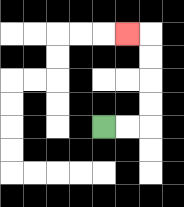{'start': '[4, 5]', 'end': '[5, 1]', 'path_directions': 'R,R,U,U,U,U,L', 'path_coordinates': '[[4, 5], [5, 5], [6, 5], [6, 4], [6, 3], [6, 2], [6, 1], [5, 1]]'}